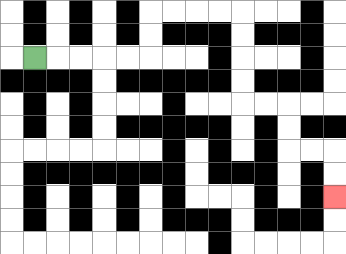{'start': '[1, 2]', 'end': '[14, 8]', 'path_directions': 'R,R,R,R,R,U,U,R,R,R,R,D,D,D,D,R,R,D,D,R,R,D,D', 'path_coordinates': '[[1, 2], [2, 2], [3, 2], [4, 2], [5, 2], [6, 2], [6, 1], [6, 0], [7, 0], [8, 0], [9, 0], [10, 0], [10, 1], [10, 2], [10, 3], [10, 4], [11, 4], [12, 4], [12, 5], [12, 6], [13, 6], [14, 6], [14, 7], [14, 8]]'}